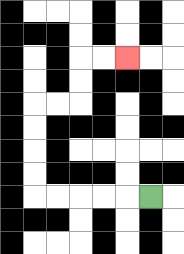{'start': '[6, 8]', 'end': '[5, 2]', 'path_directions': 'L,L,L,L,L,U,U,U,U,R,R,U,U,R,R', 'path_coordinates': '[[6, 8], [5, 8], [4, 8], [3, 8], [2, 8], [1, 8], [1, 7], [1, 6], [1, 5], [1, 4], [2, 4], [3, 4], [3, 3], [3, 2], [4, 2], [5, 2]]'}